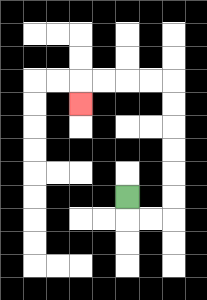{'start': '[5, 8]', 'end': '[3, 4]', 'path_directions': 'D,R,R,U,U,U,U,U,U,L,L,L,L,D', 'path_coordinates': '[[5, 8], [5, 9], [6, 9], [7, 9], [7, 8], [7, 7], [7, 6], [7, 5], [7, 4], [7, 3], [6, 3], [5, 3], [4, 3], [3, 3], [3, 4]]'}